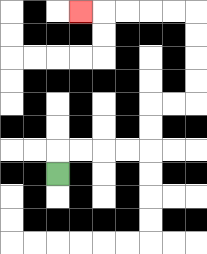{'start': '[2, 7]', 'end': '[3, 0]', 'path_directions': 'U,R,R,R,R,U,U,R,R,U,U,U,U,L,L,L,L,L', 'path_coordinates': '[[2, 7], [2, 6], [3, 6], [4, 6], [5, 6], [6, 6], [6, 5], [6, 4], [7, 4], [8, 4], [8, 3], [8, 2], [8, 1], [8, 0], [7, 0], [6, 0], [5, 0], [4, 0], [3, 0]]'}